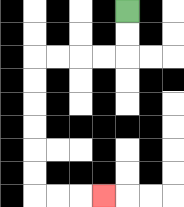{'start': '[5, 0]', 'end': '[4, 8]', 'path_directions': 'D,D,L,L,L,L,D,D,D,D,D,D,R,R,R', 'path_coordinates': '[[5, 0], [5, 1], [5, 2], [4, 2], [3, 2], [2, 2], [1, 2], [1, 3], [1, 4], [1, 5], [1, 6], [1, 7], [1, 8], [2, 8], [3, 8], [4, 8]]'}